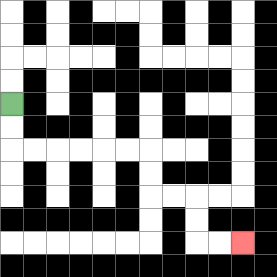{'start': '[0, 4]', 'end': '[10, 10]', 'path_directions': 'D,D,R,R,R,R,R,R,D,D,R,R,D,D,R,R', 'path_coordinates': '[[0, 4], [0, 5], [0, 6], [1, 6], [2, 6], [3, 6], [4, 6], [5, 6], [6, 6], [6, 7], [6, 8], [7, 8], [8, 8], [8, 9], [8, 10], [9, 10], [10, 10]]'}